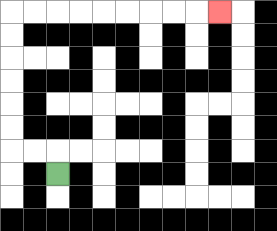{'start': '[2, 7]', 'end': '[9, 0]', 'path_directions': 'U,L,L,U,U,U,U,U,U,R,R,R,R,R,R,R,R,R', 'path_coordinates': '[[2, 7], [2, 6], [1, 6], [0, 6], [0, 5], [0, 4], [0, 3], [0, 2], [0, 1], [0, 0], [1, 0], [2, 0], [3, 0], [4, 0], [5, 0], [6, 0], [7, 0], [8, 0], [9, 0]]'}